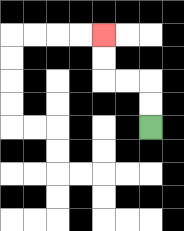{'start': '[6, 5]', 'end': '[4, 1]', 'path_directions': 'U,U,L,L,U,U', 'path_coordinates': '[[6, 5], [6, 4], [6, 3], [5, 3], [4, 3], [4, 2], [4, 1]]'}